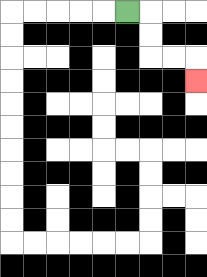{'start': '[5, 0]', 'end': '[8, 3]', 'path_directions': 'R,D,D,R,R,D', 'path_coordinates': '[[5, 0], [6, 0], [6, 1], [6, 2], [7, 2], [8, 2], [8, 3]]'}